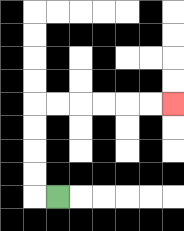{'start': '[2, 8]', 'end': '[7, 4]', 'path_directions': 'L,U,U,U,U,R,R,R,R,R,R', 'path_coordinates': '[[2, 8], [1, 8], [1, 7], [1, 6], [1, 5], [1, 4], [2, 4], [3, 4], [4, 4], [5, 4], [6, 4], [7, 4]]'}